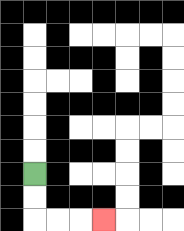{'start': '[1, 7]', 'end': '[4, 9]', 'path_directions': 'D,D,R,R,R', 'path_coordinates': '[[1, 7], [1, 8], [1, 9], [2, 9], [3, 9], [4, 9]]'}